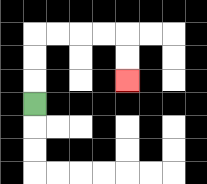{'start': '[1, 4]', 'end': '[5, 3]', 'path_directions': 'U,U,U,R,R,R,R,D,D', 'path_coordinates': '[[1, 4], [1, 3], [1, 2], [1, 1], [2, 1], [3, 1], [4, 1], [5, 1], [5, 2], [5, 3]]'}